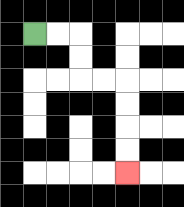{'start': '[1, 1]', 'end': '[5, 7]', 'path_directions': 'R,R,D,D,R,R,D,D,D,D', 'path_coordinates': '[[1, 1], [2, 1], [3, 1], [3, 2], [3, 3], [4, 3], [5, 3], [5, 4], [5, 5], [5, 6], [5, 7]]'}